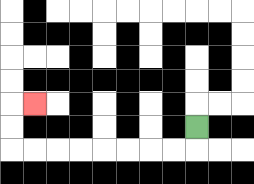{'start': '[8, 5]', 'end': '[1, 4]', 'path_directions': 'D,L,L,L,L,L,L,L,L,U,U,R', 'path_coordinates': '[[8, 5], [8, 6], [7, 6], [6, 6], [5, 6], [4, 6], [3, 6], [2, 6], [1, 6], [0, 6], [0, 5], [0, 4], [1, 4]]'}